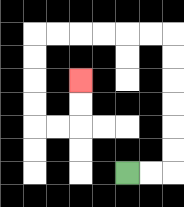{'start': '[5, 7]', 'end': '[3, 3]', 'path_directions': 'R,R,U,U,U,U,U,U,L,L,L,L,L,L,D,D,D,D,R,R,U,U', 'path_coordinates': '[[5, 7], [6, 7], [7, 7], [7, 6], [7, 5], [7, 4], [7, 3], [7, 2], [7, 1], [6, 1], [5, 1], [4, 1], [3, 1], [2, 1], [1, 1], [1, 2], [1, 3], [1, 4], [1, 5], [2, 5], [3, 5], [3, 4], [3, 3]]'}